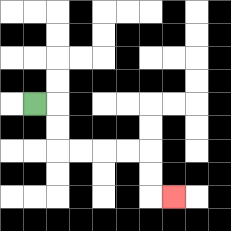{'start': '[1, 4]', 'end': '[7, 8]', 'path_directions': 'R,D,D,R,R,R,R,D,D,R', 'path_coordinates': '[[1, 4], [2, 4], [2, 5], [2, 6], [3, 6], [4, 6], [5, 6], [6, 6], [6, 7], [6, 8], [7, 8]]'}